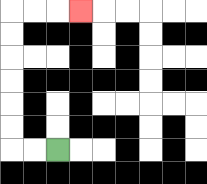{'start': '[2, 6]', 'end': '[3, 0]', 'path_directions': 'L,L,U,U,U,U,U,U,R,R,R', 'path_coordinates': '[[2, 6], [1, 6], [0, 6], [0, 5], [0, 4], [0, 3], [0, 2], [0, 1], [0, 0], [1, 0], [2, 0], [3, 0]]'}